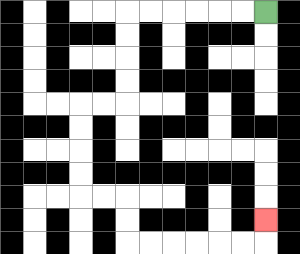{'start': '[11, 0]', 'end': '[11, 9]', 'path_directions': 'L,L,L,L,L,L,D,D,D,D,L,L,D,D,D,D,R,R,D,D,R,R,R,R,R,R,U', 'path_coordinates': '[[11, 0], [10, 0], [9, 0], [8, 0], [7, 0], [6, 0], [5, 0], [5, 1], [5, 2], [5, 3], [5, 4], [4, 4], [3, 4], [3, 5], [3, 6], [3, 7], [3, 8], [4, 8], [5, 8], [5, 9], [5, 10], [6, 10], [7, 10], [8, 10], [9, 10], [10, 10], [11, 10], [11, 9]]'}